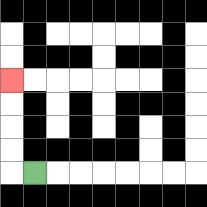{'start': '[1, 7]', 'end': '[0, 3]', 'path_directions': 'L,U,U,U,U', 'path_coordinates': '[[1, 7], [0, 7], [0, 6], [0, 5], [0, 4], [0, 3]]'}